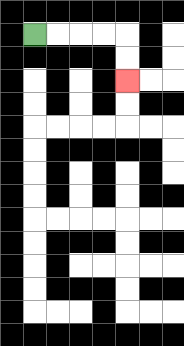{'start': '[1, 1]', 'end': '[5, 3]', 'path_directions': 'R,R,R,R,D,D', 'path_coordinates': '[[1, 1], [2, 1], [3, 1], [4, 1], [5, 1], [5, 2], [5, 3]]'}